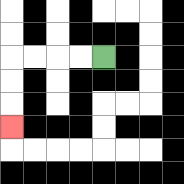{'start': '[4, 2]', 'end': '[0, 5]', 'path_directions': 'L,L,L,L,D,D,D', 'path_coordinates': '[[4, 2], [3, 2], [2, 2], [1, 2], [0, 2], [0, 3], [0, 4], [0, 5]]'}